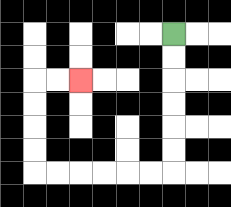{'start': '[7, 1]', 'end': '[3, 3]', 'path_directions': 'D,D,D,D,D,D,L,L,L,L,L,L,U,U,U,U,R,R', 'path_coordinates': '[[7, 1], [7, 2], [7, 3], [7, 4], [7, 5], [7, 6], [7, 7], [6, 7], [5, 7], [4, 7], [3, 7], [2, 7], [1, 7], [1, 6], [1, 5], [1, 4], [1, 3], [2, 3], [3, 3]]'}